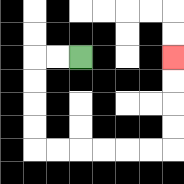{'start': '[3, 2]', 'end': '[7, 2]', 'path_directions': 'L,L,D,D,D,D,R,R,R,R,R,R,U,U,U,U', 'path_coordinates': '[[3, 2], [2, 2], [1, 2], [1, 3], [1, 4], [1, 5], [1, 6], [2, 6], [3, 6], [4, 6], [5, 6], [6, 6], [7, 6], [7, 5], [7, 4], [7, 3], [7, 2]]'}